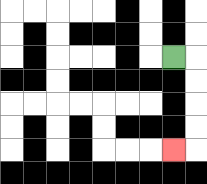{'start': '[7, 2]', 'end': '[7, 6]', 'path_directions': 'R,D,D,D,D,L', 'path_coordinates': '[[7, 2], [8, 2], [8, 3], [8, 4], [8, 5], [8, 6], [7, 6]]'}